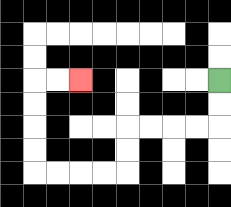{'start': '[9, 3]', 'end': '[3, 3]', 'path_directions': 'D,D,L,L,L,L,D,D,L,L,L,L,U,U,U,U,R,R', 'path_coordinates': '[[9, 3], [9, 4], [9, 5], [8, 5], [7, 5], [6, 5], [5, 5], [5, 6], [5, 7], [4, 7], [3, 7], [2, 7], [1, 7], [1, 6], [1, 5], [1, 4], [1, 3], [2, 3], [3, 3]]'}